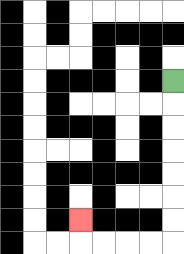{'start': '[7, 3]', 'end': '[3, 9]', 'path_directions': 'D,D,D,D,D,D,D,L,L,L,L,U', 'path_coordinates': '[[7, 3], [7, 4], [7, 5], [7, 6], [7, 7], [7, 8], [7, 9], [7, 10], [6, 10], [5, 10], [4, 10], [3, 10], [3, 9]]'}